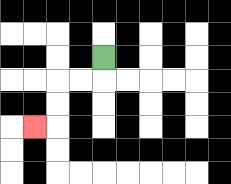{'start': '[4, 2]', 'end': '[1, 5]', 'path_directions': 'D,L,L,D,D,L', 'path_coordinates': '[[4, 2], [4, 3], [3, 3], [2, 3], [2, 4], [2, 5], [1, 5]]'}